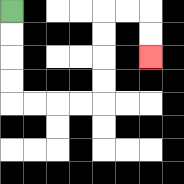{'start': '[0, 0]', 'end': '[6, 2]', 'path_directions': 'D,D,D,D,R,R,R,R,U,U,U,U,R,R,D,D', 'path_coordinates': '[[0, 0], [0, 1], [0, 2], [0, 3], [0, 4], [1, 4], [2, 4], [3, 4], [4, 4], [4, 3], [4, 2], [4, 1], [4, 0], [5, 0], [6, 0], [6, 1], [6, 2]]'}